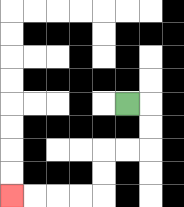{'start': '[5, 4]', 'end': '[0, 8]', 'path_directions': 'R,D,D,L,L,D,D,L,L,L,L', 'path_coordinates': '[[5, 4], [6, 4], [6, 5], [6, 6], [5, 6], [4, 6], [4, 7], [4, 8], [3, 8], [2, 8], [1, 8], [0, 8]]'}